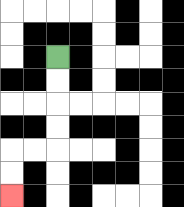{'start': '[2, 2]', 'end': '[0, 8]', 'path_directions': 'D,D,D,D,L,L,D,D', 'path_coordinates': '[[2, 2], [2, 3], [2, 4], [2, 5], [2, 6], [1, 6], [0, 6], [0, 7], [0, 8]]'}